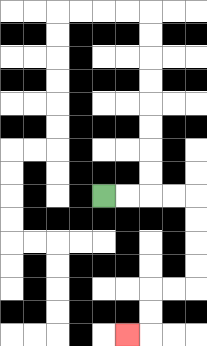{'start': '[4, 8]', 'end': '[5, 14]', 'path_directions': 'R,R,R,R,D,D,D,D,L,L,D,D,L', 'path_coordinates': '[[4, 8], [5, 8], [6, 8], [7, 8], [8, 8], [8, 9], [8, 10], [8, 11], [8, 12], [7, 12], [6, 12], [6, 13], [6, 14], [5, 14]]'}